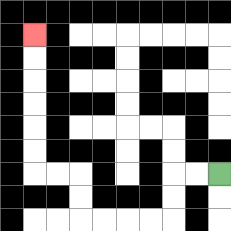{'start': '[9, 7]', 'end': '[1, 1]', 'path_directions': 'L,L,D,D,L,L,L,L,U,U,L,L,U,U,U,U,U,U', 'path_coordinates': '[[9, 7], [8, 7], [7, 7], [7, 8], [7, 9], [6, 9], [5, 9], [4, 9], [3, 9], [3, 8], [3, 7], [2, 7], [1, 7], [1, 6], [1, 5], [1, 4], [1, 3], [1, 2], [1, 1]]'}